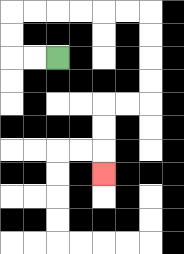{'start': '[2, 2]', 'end': '[4, 7]', 'path_directions': 'L,L,U,U,R,R,R,R,R,R,D,D,D,D,L,L,D,D,D', 'path_coordinates': '[[2, 2], [1, 2], [0, 2], [0, 1], [0, 0], [1, 0], [2, 0], [3, 0], [4, 0], [5, 0], [6, 0], [6, 1], [6, 2], [6, 3], [6, 4], [5, 4], [4, 4], [4, 5], [4, 6], [4, 7]]'}